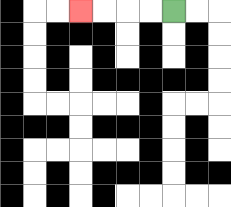{'start': '[7, 0]', 'end': '[3, 0]', 'path_directions': 'L,L,L,L', 'path_coordinates': '[[7, 0], [6, 0], [5, 0], [4, 0], [3, 0]]'}